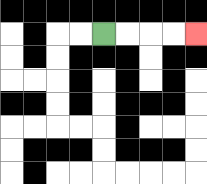{'start': '[4, 1]', 'end': '[8, 1]', 'path_directions': 'R,R,R,R', 'path_coordinates': '[[4, 1], [5, 1], [6, 1], [7, 1], [8, 1]]'}